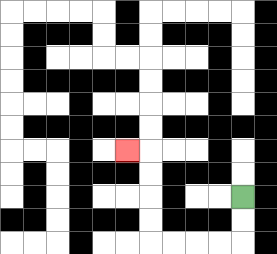{'start': '[10, 8]', 'end': '[5, 6]', 'path_directions': 'D,D,L,L,L,L,U,U,U,U,L', 'path_coordinates': '[[10, 8], [10, 9], [10, 10], [9, 10], [8, 10], [7, 10], [6, 10], [6, 9], [6, 8], [6, 7], [6, 6], [5, 6]]'}